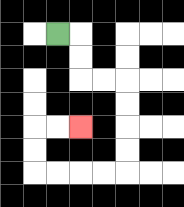{'start': '[2, 1]', 'end': '[3, 5]', 'path_directions': 'R,D,D,R,R,D,D,D,D,L,L,L,L,U,U,R,R', 'path_coordinates': '[[2, 1], [3, 1], [3, 2], [3, 3], [4, 3], [5, 3], [5, 4], [5, 5], [5, 6], [5, 7], [4, 7], [3, 7], [2, 7], [1, 7], [1, 6], [1, 5], [2, 5], [3, 5]]'}